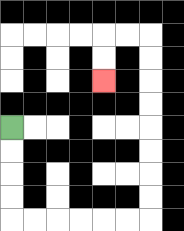{'start': '[0, 5]', 'end': '[4, 3]', 'path_directions': 'D,D,D,D,R,R,R,R,R,R,U,U,U,U,U,U,U,U,L,L,D,D', 'path_coordinates': '[[0, 5], [0, 6], [0, 7], [0, 8], [0, 9], [1, 9], [2, 9], [3, 9], [4, 9], [5, 9], [6, 9], [6, 8], [6, 7], [6, 6], [6, 5], [6, 4], [6, 3], [6, 2], [6, 1], [5, 1], [4, 1], [4, 2], [4, 3]]'}